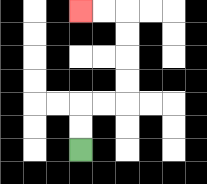{'start': '[3, 6]', 'end': '[3, 0]', 'path_directions': 'U,U,R,R,U,U,U,U,L,L', 'path_coordinates': '[[3, 6], [3, 5], [3, 4], [4, 4], [5, 4], [5, 3], [5, 2], [5, 1], [5, 0], [4, 0], [3, 0]]'}